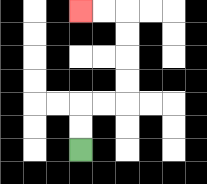{'start': '[3, 6]', 'end': '[3, 0]', 'path_directions': 'U,U,R,R,U,U,U,U,L,L', 'path_coordinates': '[[3, 6], [3, 5], [3, 4], [4, 4], [5, 4], [5, 3], [5, 2], [5, 1], [5, 0], [4, 0], [3, 0]]'}